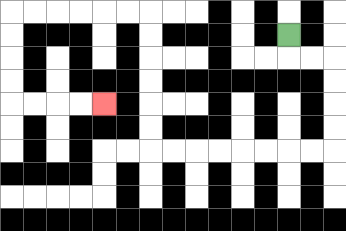{'start': '[12, 1]', 'end': '[4, 4]', 'path_directions': 'D,R,R,D,D,D,D,L,L,L,L,L,L,L,L,U,U,U,U,U,U,L,L,L,L,L,L,D,D,D,D,R,R,R,R', 'path_coordinates': '[[12, 1], [12, 2], [13, 2], [14, 2], [14, 3], [14, 4], [14, 5], [14, 6], [13, 6], [12, 6], [11, 6], [10, 6], [9, 6], [8, 6], [7, 6], [6, 6], [6, 5], [6, 4], [6, 3], [6, 2], [6, 1], [6, 0], [5, 0], [4, 0], [3, 0], [2, 0], [1, 0], [0, 0], [0, 1], [0, 2], [0, 3], [0, 4], [1, 4], [2, 4], [3, 4], [4, 4]]'}